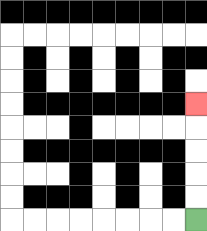{'start': '[8, 9]', 'end': '[8, 4]', 'path_directions': 'U,U,U,U,U', 'path_coordinates': '[[8, 9], [8, 8], [8, 7], [8, 6], [8, 5], [8, 4]]'}